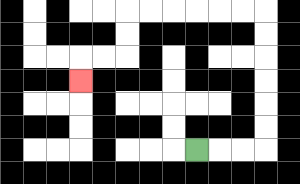{'start': '[8, 6]', 'end': '[3, 3]', 'path_directions': 'R,R,R,U,U,U,U,U,U,L,L,L,L,L,L,D,D,L,L,D', 'path_coordinates': '[[8, 6], [9, 6], [10, 6], [11, 6], [11, 5], [11, 4], [11, 3], [11, 2], [11, 1], [11, 0], [10, 0], [9, 0], [8, 0], [7, 0], [6, 0], [5, 0], [5, 1], [5, 2], [4, 2], [3, 2], [3, 3]]'}